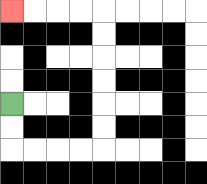{'start': '[0, 4]', 'end': '[0, 0]', 'path_directions': 'D,D,R,R,R,R,U,U,U,U,U,U,L,L,L,L', 'path_coordinates': '[[0, 4], [0, 5], [0, 6], [1, 6], [2, 6], [3, 6], [4, 6], [4, 5], [4, 4], [4, 3], [4, 2], [4, 1], [4, 0], [3, 0], [2, 0], [1, 0], [0, 0]]'}